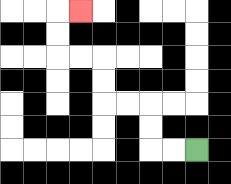{'start': '[8, 6]', 'end': '[3, 0]', 'path_directions': 'L,L,U,U,L,L,U,U,L,L,U,U,R', 'path_coordinates': '[[8, 6], [7, 6], [6, 6], [6, 5], [6, 4], [5, 4], [4, 4], [4, 3], [4, 2], [3, 2], [2, 2], [2, 1], [2, 0], [3, 0]]'}